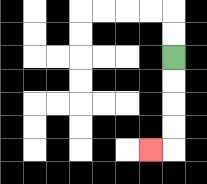{'start': '[7, 2]', 'end': '[6, 6]', 'path_directions': 'D,D,D,D,L', 'path_coordinates': '[[7, 2], [7, 3], [7, 4], [7, 5], [7, 6], [6, 6]]'}